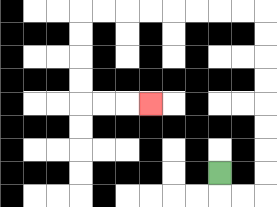{'start': '[9, 7]', 'end': '[6, 4]', 'path_directions': 'D,R,R,U,U,U,U,U,U,U,U,L,L,L,L,L,L,L,L,D,D,D,D,R,R,R', 'path_coordinates': '[[9, 7], [9, 8], [10, 8], [11, 8], [11, 7], [11, 6], [11, 5], [11, 4], [11, 3], [11, 2], [11, 1], [11, 0], [10, 0], [9, 0], [8, 0], [7, 0], [6, 0], [5, 0], [4, 0], [3, 0], [3, 1], [3, 2], [3, 3], [3, 4], [4, 4], [5, 4], [6, 4]]'}